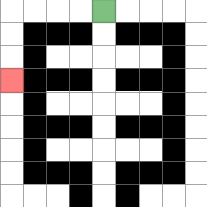{'start': '[4, 0]', 'end': '[0, 3]', 'path_directions': 'L,L,L,L,D,D,D', 'path_coordinates': '[[4, 0], [3, 0], [2, 0], [1, 0], [0, 0], [0, 1], [0, 2], [0, 3]]'}